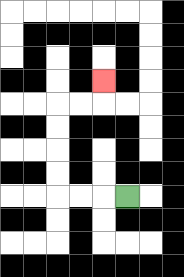{'start': '[5, 8]', 'end': '[4, 3]', 'path_directions': 'L,L,L,U,U,U,U,R,R,U', 'path_coordinates': '[[5, 8], [4, 8], [3, 8], [2, 8], [2, 7], [2, 6], [2, 5], [2, 4], [3, 4], [4, 4], [4, 3]]'}